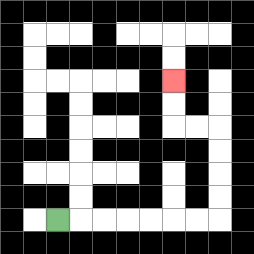{'start': '[2, 9]', 'end': '[7, 3]', 'path_directions': 'R,R,R,R,R,R,R,U,U,U,U,L,L,U,U', 'path_coordinates': '[[2, 9], [3, 9], [4, 9], [5, 9], [6, 9], [7, 9], [8, 9], [9, 9], [9, 8], [9, 7], [9, 6], [9, 5], [8, 5], [7, 5], [7, 4], [7, 3]]'}